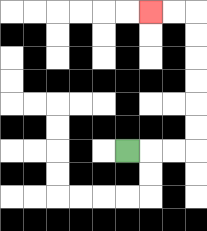{'start': '[5, 6]', 'end': '[6, 0]', 'path_directions': 'R,R,R,U,U,U,U,U,U,L,L', 'path_coordinates': '[[5, 6], [6, 6], [7, 6], [8, 6], [8, 5], [8, 4], [8, 3], [8, 2], [8, 1], [8, 0], [7, 0], [6, 0]]'}